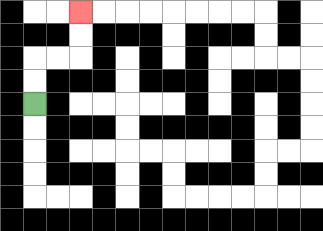{'start': '[1, 4]', 'end': '[3, 0]', 'path_directions': 'U,U,R,R,U,U', 'path_coordinates': '[[1, 4], [1, 3], [1, 2], [2, 2], [3, 2], [3, 1], [3, 0]]'}